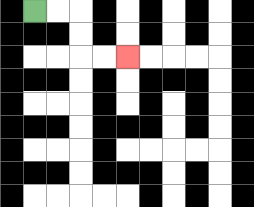{'start': '[1, 0]', 'end': '[5, 2]', 'path_directions': 'R,R,D,D,R,R', 'path_coordinates': '[[1, 0], [2, 0], [3, 0], [3, 1], [3, 2], [4, 2], [5, 2]]'}